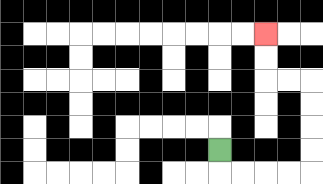{'start': '[9, 6]', 'end': '[11, 1]', 'path_directions': 'D,R,R,R,R,U,U,U,U,L,L,U,U', 'path_coordinates': '[[9, 6], [9, 7], [10, 7], [11, 7], [12, 7], [13, 7], [13, 6], [13, 5], [13, 4], [13, 3], [12, 3], [11, 3], [11, 2], [11, 1]]'}